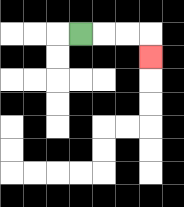{'start': '[3, 1]', 'end': '[6, 2]', 'path_directions': 'R,R,R,D', 'path_coordinates': '[[3, 1], [4, 1], [5, 1], [6, 1], [6, 2]]'}